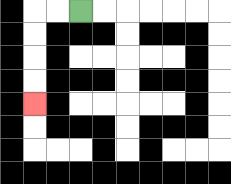{'start': '[3, 0]', 'end': '[1, 4]', 'path_directions': 'L,L,D,D,D,D', 'path_coordinates': '[[3, 0], [2, 0], [1, 0], [1, 1], [1, 2], [1, 3], [1, 4]]'}